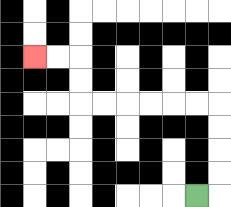{'start': '[8, 8]', 'end': '[1, 2]', 'path_directions': 'R,U,U,U,U,L,L,L,L,L,L,U,U,L,L', 'path_coordinates': '[[8, 8], [9, 8], [9, 7], [9, 6], [9, 5], [9, 4], [8, 4], [7, 4], [6, 4], [5, 4], [4, 4], [3, 4], [3, 3], [3, 2], [2, 2], [1, 2]]'}